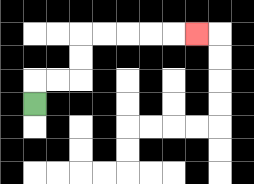{'start': '[1, 4]', 'end': '[8, 1]', 'path_directions': 'U,R,R,U,U,R,R,R,R,R', 'path_coordinates': '[[1, 4], [1, 3], [2, 3], [3, 3], [3, 2], [3, 1], [4, 1], [5, 1], [6, 1], [7, 1], [8, 1]]'}